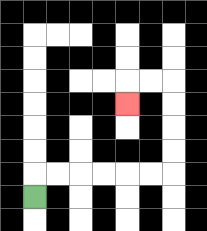{'start': '[1, 8]', 'end': '[5, 4]', 'path_directions': 'U,R,R,R,R,R,R,U,U,U,U,L,L,D', 'path_coordinates': '[[1, 8], [1, 7], [2, 7], [3, 7], [4, 7], [5, 7], [6, 7], [7, 7], [7, 6], [7, 5], [7, 4], [7, 3], [6, 3], [5, 3], [5, 4]]'}